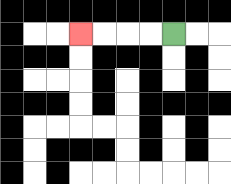{'start': '[7, 1]', 'end': '[3, 1]', 'path_directions': 'L,L,L,L', 'path_coordinates': '[[7, 1], [6, 1], [5, 1], [4, 1], [3, 1]]'}